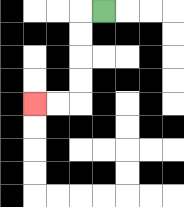{'start': '[4, 0]', 'end': '[1, 4]', 'path_directions': 'L,D,D,D,D,L,L', 'path_coordinates': '[[4, 0], [3, 0], [3, 1], [3, 2], [3, 3], [3, 4], [2, 4], [1, 4]]'}